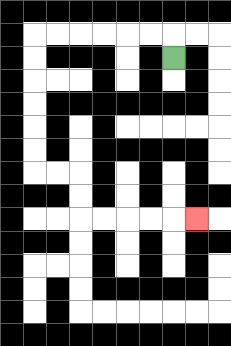{'start': '[7, 2]', 'end': '[8, 9]', 'path_directions': 'U,L,L,L,L,L,L,D,D,D,D,D,D,R,R,D,D,R,R,R,R,R', 'path_coordinates': '[[7, 2], [7, 1], [6, 1], [5, 1], [4, 1], [3, 1], [2, 1], [1, 1], [1, 2], [1, 3], [1, 4], [1, 5], [1, 6], [1, 7], [2, 7], [3, 7], [3, 8], [3, 9], [4, 9], [5, 9], [6, 9], [7, 9], [8, 9]]'}